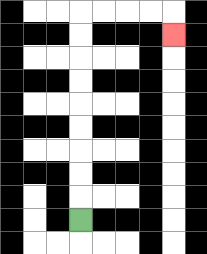{'start': '[3, 9]', 'end': '[7, 1]', 'path_directions': 'U,U,U,U,U,U,U,U,U,R,R,R,R,D', 'path_coordinates': '[[3, 9], [3, 8], [3, 7], [3, 6], [3, 5], [3, 4], [3, 3], [3, 2], [3, 1], [3, 0], [4, 0], [5, 0], [6, 0], [7, 0], [7, 1]]'}